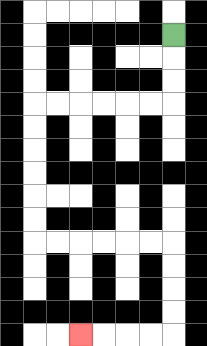{'start': '[7, 1]', 'end': '[3, 14]', 'path_directions': 'D,D,D,L,L,L,L,L,L,D,D,D,D,D,D,R,R,R,R,R,R,D,D,D,D,L,L,L,L', 'path_coordinates': '[[7, 1], [7, 2], [7, 3], [7, 4], [6, 4], [5, 4], [4, 4], [3, 4], [2, 4], [1, 4], [1, 5], [1, 6], [1, 7], [1, 8], [1, 9], [1, 10], [2, 10], [3, 10], [4, 10], [5, 10], [6, 10], [7, 10], [7, 11], [7, 12], [7, 13], [7, 14], [6, 14], [5, 14], [4, 14], [3, 14]]'}